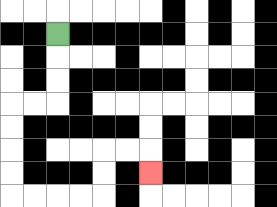{'start': '[2, 1]', 'end': '[6, 7]', 'path_directions': 'D,D,D,L,L,D,D,D,D,R,R,R,R,U,U,R,R,D', 'path_coordinates': '[[2, 1], [2, 2], [2, 3], [2, 4], [1, 4], [0, 4], [0, 5], [0, 6], [0, 7], [0, 8], [1, 8], [2, 8], [3, 8], [4, 8], [4, 7], [4, 6], [5, 6], [6, 6], [6, 7]]'}